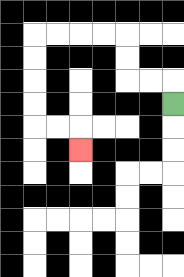{'start': '[7, 4]', 'end': '[3, 6]', 'path_directions': 'U,L,L,U,U,L,L,L,L,D,D,D,D,R,R,D', 'path_coordinates': '[[7, 4], [7, 3], [6, 3], [5, 3], [5, 2], [5, 1], [4, 1], [3, 1], [2, 1], [1, 1], [1, 2], [1, 3], [1, 4], [1, 5], [2, 5], [3, 5], [3, 6]]'}